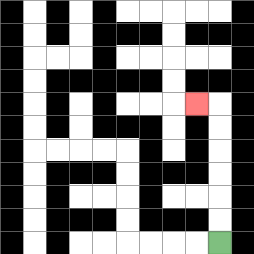{'start': '[9, 10]', 'end': '[8, 4]', 'path_directions': 'U,U,U,U,U,U,L', 'path_coordinates': '[[9, 10], [9, 9], [9, 8], [9, 7], [9, 6], [9, 5], [9, 4], [8, 4]]'}